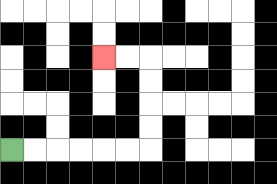{'start': '[0, 6]', 'end': '[4, 2]', 'path_directions': 'R,R,R,R,R,R,U,U,U,U,L,L', 'path_coordinates': '[[0, 6], [1, 6], [2, 6], [3, 6], [4, 6], [5, 6], [6, 6], [6, 5], [6, 4], [6, 3], [6, 2], [5, 2], [4, 2]]'}